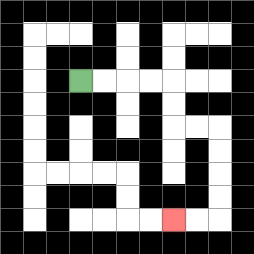{'start': '[3, 3]', 'end': '[7, 9]', 'path_directions': 'R,R,R,R,D,D,R,R,D,D,D,D,L,L', 'path_coordinates': '[[3, 3], [4, 3], [5, 3], [6, 3], [7, 3], [7, 4], [7, 5], [8, 5], [9, 5], [9, 6], [9, 7], [9, 8], [9, 9], [8, 9], [7, 9]]'}